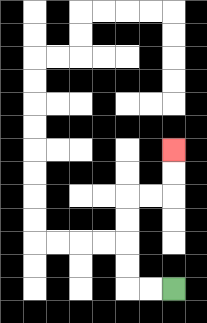{'start': '[7, 12]', 'end': '[7, 6]', 'path_directions': 'L,L,U,U,U,U,R,R,U,U', 'path_coordinates': '[[7, 12], [6, 12], [5, 12], [5, 11], [5, 10], [5, 9], [5, 8], [6, 8], [7, 8], [7, 7], [7, 6]]'}